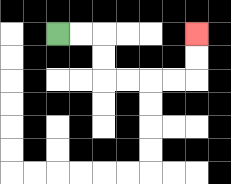{'start': '[2, 1]', 'end': '[8, 1]', 'path_directions': 'R,R,D,D,R,R,R,R,U,U', 'path_coordinates': '[[2, 1], [3, 1], [4, 1], [4, 2], [4, 3], [5, 3], [6, 3], [7, 3], [8, 3], [8, 2], [8, 1]]'}